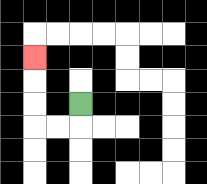{'start': '[3, 4]', 'end': '[1, 2]', 'path_directions': 'D,L,L,U,U,U', 'path_coordinates': '[[3, 4], [3, 5], [2, 5], [1, 5], [1, 4], [1, 3], [1, 2]]'}